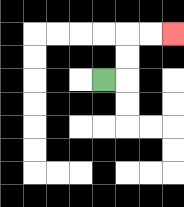{'start': '[4, 3]', 'end': '[7, 1]', 'path_directions': 'R,U,U,R,R', 'path_coordinates': '[[4, 3], [5, 3], [5, 2], [5, 1], [6, 1], [7, 1]]'}